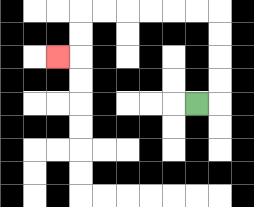{'start': '[8, 4]', 'end': '[2, 2]', 'path_directions': 'R,U,U,U,U,L,L,L,L,L,L,D,D,L', 'path_coordinates': '[[8, 4], [9, 4], [9, 3], [9, 2], [9, 1], [9, 0], [8, 0], [7, 0], [6, 0], [5, 0], [4, 0], [3, 0], [3, 1], [3, 2], [2, 2]]'}